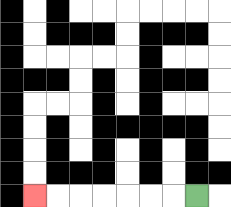{'start': '[8, 8]', 'end': '[1, 8]', 'path_directions': 'L,L,L,L,L,L,L', 'path_coordinates': '[[8, 8], [7, 8], [6, 8], [5, 8], [4, 8], [3, 8], [2, 8], [1, 8]]'}